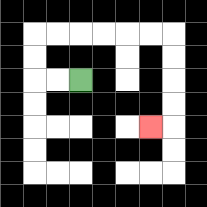{'start': '[3, 3]', 'end': '[6, 5]', 'path_directions': 'L,L,U,U,R,R,R,R,R,R,D,D,D,D,L', 'path_coordinates': '[[3, 3], [2, 3], [1, 3], [1, 2], [1, 1], [2, 1], [3, 1], [4, 1], [5, 1], [6, 1], [7, 1], [7, 2], [7, 3], [7, 4], [7, 5], [6, 5]]'}